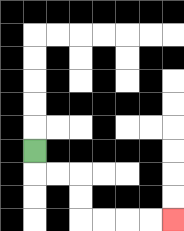{'start': '[1, 6]', 'end': '[7, 9]', 'path_directions': 'D,R,R,D,D,R,R,R,R', 'path_coordinates': '[[1, 6], [1, 7], [2, 7], [3, 7], [3, 8], [3, 9], [4, 9], [5, 9], [6, 9], [7, 9]]'}